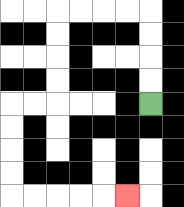{'start': '[6, 4]', 'end': '[5, 8]', 'path_directions': 'U,U,U,U,L,L,L,L,D,D,D,D,L,L,D,D,D,D,R,R,R,R,R', 'path_coordinates': '[[6, 4], [6, 3], [6, 2], [6, 1], [6, 0], [5, 0], [4, 0], [3, 0], [2, 0], [2, 1], [2, 2], [2, 3], [2, 4], [1, 4], [0, 4], [0, 5], [0, 6], [0, 7], [0, 8], [1, 8], [2, 8], [3, 8], [4, 8], [5, 8]]'}